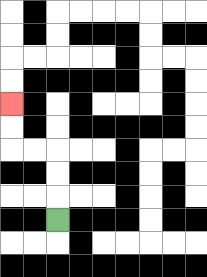{'start': '[2, 9]', 'end': '[0, 4]', 'path_directions': 'U,U,U,L,L,U,U', 'path_coordinates': '[[2, 9], [2, 8], [2, 7], [2, 6], [1, 6], [0, 6], [0, 5], [0, 4]]'}